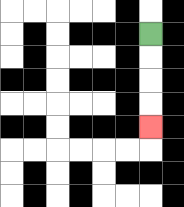{'start': '[6, 1]', 'end': '[6, 5]', 'path_directions': 'D,D,D,D', 'path_coordinates': '[[6, 1], [6, 2], [6, 3], [6, 4], [6, 5]]'}